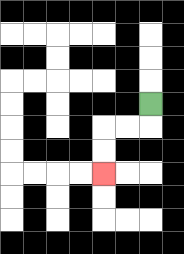{'start': '[6, 4]', 'end': '[4, 7]', 'path_directions': 'D,L,L,D,D', 'path_coordinates': '[[6, 4], [6, 5], [5, 5], [4, 5], [4, 6], [4, 7]]'}